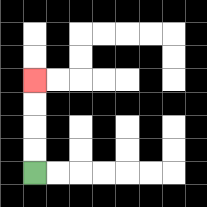{'start': '[1, 7]', 'end': '[1, 3]', 'path_directions': 'U,U,U,U', 'path_coordinates': '[[1, 7], [1, 6], [1, 5], [1, 4], [1, 3]]'}